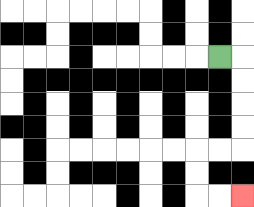{'start': '[9, 2]', 'end': '[10, 8]', 'path_directions': 'R,D,D,D,D,L,L,D,D,R,R', 'path_coordinates': '[[9, 2], [10, 2], [10, 3], [10, 4], [10, 5], [10, 6], [9, 6], [8, 6], [8, 7], [8, 8], [9, 8], [10, 8]]'}